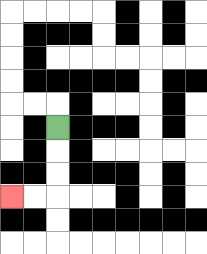{'start': '[2, 5]', 'end': '[0, 8]', 'path_directions': 'D,D,D,L,L', 'path_coordinates': '[[2, 5], [2, 6], [2, 7], [2, 8], [1, 8], [0, 8]]'}